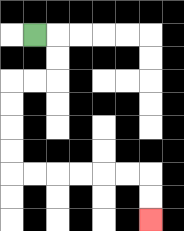{'start': '[1, 1]', 'end': '[6, 9]', 'path_directions': 'R,D,D,L,L,D,D,D,D,R,R,R,R,R,R,D,D', 'path_coordinates': '[[1, 1], [2, 1], [2, 2], [2, 3], [1, 3], [0, 3], [0, 4], [0, 5], [0, 6], [0, 7], [1, 7], [2, 7], [3, 7], [4, 7], [5, 7], [6, 7], [6, 8], [6, 9]]'}